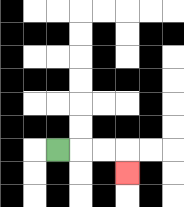{'start': '[2, 6]', 'end': '[5, 7]', 'path_directions': 'R,R,R,D', 'path_coordinates': '[[2, 6], [3, 6], [4, 6], [5, 6], [5, 7]]'}